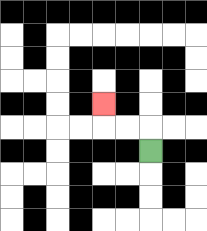{'start': '[6, 6]', 'end': '[4, 4]', 'path_directions': 'U,L,L,U', 'path_coordinates': '[[6, 6], [6, 5], [5, 5], [4, 5], [4, 4]]'}